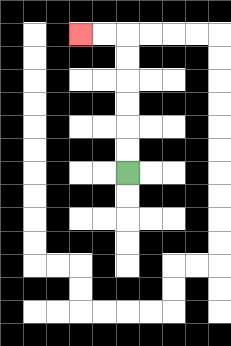{'start': '[5, 7]', 'end': '[3, 1]', 'path_directions': 'U,U,U,U,U,U,L,L', 'path_coordinates': '[[5, 7], [5, 6], [5, 5], [5, 4], [5, 3], [5, 2], [5, 1], [4, 1], [3, 1]]'}